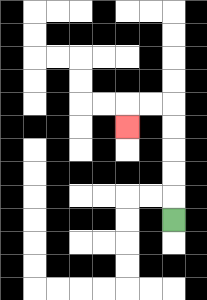{'start': '[7, 9]', 'end': '[5, 5]', 'path_directions': 'U,U,U,U,U,L,L,D', 'path_coordinates': '[[7, 9], [7, 8], [7, 7], [7, 6], [7, 5], [7, 4], [6, 4], [5, 4], [5, 5]]'}